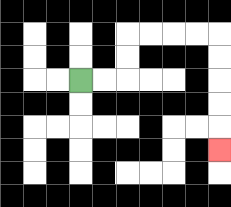{'start': '[3, 3]', 'end': '[9, 6]', 'path_directions': 'R,R,U,U,R,R,R,R,D,D,D,D,D', 'path_coordinates': '[[3, 3], [4, 3], [5, 3], [5, 2], [5, 1], [6, 1], [7, 1], [8, 1], [9, 1], [9, 2], [9, 3], [9, 4], [9, 5], [9, 6]]'}